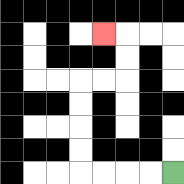{'start': '[7, 7]', 'end': '[4, 1]', 'path_directions': 'L,L,L,L,U,U,U,U,R,R,U,U,L', 'path_coordinates': '[[7, 7], [6, 7], [5, 7], [4, 7], [3, 7], [3, 6], [3, 5], [3, 4], [3, 3], [4, 3], [5, 3], [5, 2], [5, 1], [4, 1]]'}